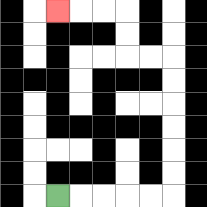{'start': '[2, 8]', 'end': '[2, 0]', 'path_directions': 'R,R,R,R,R,U,U,U,U,U,U,L,L,U,U,L,L,L', 'path_coordinates': '[[2, 8], [3, 8], [4, 8], [5, 8], [6, 8], [7, 8], [7, 7], [7, 6], [7, 5], [7, 4], [7, 3], [7, 2], [6, 2], [5, 2], [5, 1], [5, 0], [4, 0], [3, 0], [2, 0]]'}